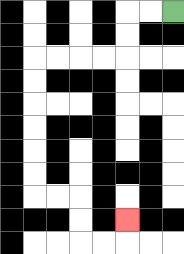{'start': '[7, 0]', 'end': '[5, 9]', 'path_directions': 'L,L,D,D,L,L,L,L,D,D,D,D,D,D,R,R,D,D,R,R,U', 'path_coordinates': '[[7, 0], [6, 0], [5, 0], [5, 1], [5, 2], [4, 2], [3, 2], [2, 2], [1, 2], [1, 3], [1, 4], [1, 5], [1, 6], [1, 7], [1, 8], [2, 8], [3, 8], [3, 9], [3, 10], [4, 10], [5, 10], [5, 9]]'}